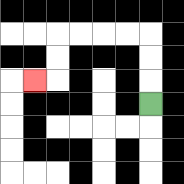{'start': '[6, 4]', 'end': '[1, 3]', 'path_directions': 'U,U,U,L,L,L,L,D,D,L', 'path_coordinates': '[[6, 4], [6, 3], [6, 2], [6, 1], [5, 1], [4, 1], [3, 1], [2, 1], [2, 2], [2, 3], [1, 3]]'}